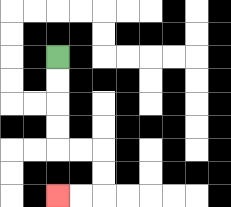{'start': '[2, 2]', 'end': '[2, 8]', 'path_directions': 'D,D,D,D,R,R,D,D,L,L', 'path_coordinates': '[[2, 2], [2, 3], [2, 4], [2, 5], [2, 6], [3, 6], [4, 6], [4, 7], [4, 8], [3, 8], [2, 8]]'}